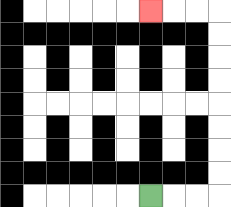{'start': '[6, 8]', 'end': '[6, 0]', 'path_directions': 'R,R,R,U,U,U,U,U,U,U,U,L,L,L', 'path_coordinates': '[[6, 8], [7, 8], [8, 8], [9, 8], [9, 7], [9, 6], [9, 5], [9, 4], [9, 3], [9, 2], [9, 1], [9, 0], [8, 0], [7, 0], [6, 0]]'}